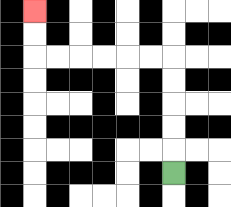{'start': '[7, 7]', 'end': '[1, 0]', 'path_directions': 'U,U,U,U,U,L,L,L,L,L,L,U,U', 'path_coordinates': '[[7, 7], [7, 6], [7, 5], [7, 4], [7, 3], [7, 2], [6, 2], [5, 2], [4, 2], [3, 2], [2, 2], [1, 2], [1, 1], [1, 0]]'}